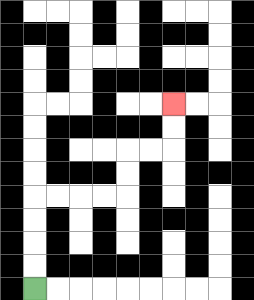{'start': '[1, 12]', 'end': '[7, 4]', 'path_directions': 'U,U,U,U,R,R,R,R,U,U,R,R,U,U', 'path_coordinates': '[[1, 12], [1, 11], [1, 10], [1, 9], [1, 8], [2, 8], [3, 8], [4, 8], [5, 8], [5, 7], [5, 6], [6, 6], [7, 6], [7, 5], [7, 4]]'}